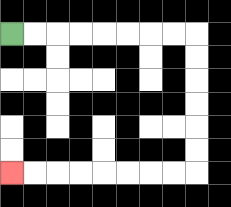{'start': '[0, 1]', 'end': '[0, 7]', 'path_directions': 'R,R,R,R,R,R,R,R,D,D,D,D,D,D,L,L,L,L,L,L,L,L', 'path_coordinates': '[[0, 1], [1, 1], [2, 1], [3, 1], [4, 1], [5, 1], [6, 1], [7, 1], [8, 1], [8, 2], [8, 3], [8, 4], [8, 5], [8, 6], [8, 7], [7, 7], [6, 7], [5, 7], [4, 7], [3, 7], [2, 7], [1, 7], [0, 7]]'}